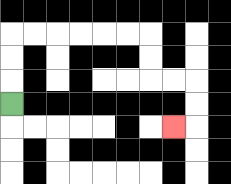{'start': '[0, 4]', 'end': '[7, 5]', 'path_directions': 'U,U,U,R,R,R,R,R,R,D,D,R,R,D,D,L', 'path_coordinates': '[[0, 4], [0, 3], [0, 2], [0, 1], [1, 1], [2, 1], [3, 1], [4, 1], [5, 1], [6, 1], [6, 2], [6, 3], [7, 3], [8, 3], [8, 4], [8, 5], [7, 5]]'}